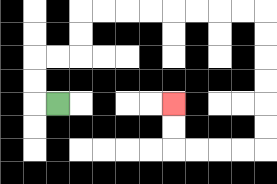{'start': '[2, 4]', 'end': '[7, 4]', 'path_directions': 'L,U,U,R,R,U,U,R,R,R,R,R,R,R,R,D,D,D,D,D,D,L,L,L,L,U,U', 'path_coordinates': '[[2, 4], [1, 4], [1, 3], [1, 2], [2, 2], [3, 2], [3, 1], [3, 0], [4, 0], [5, 0], [6, 0], [7, 0], [8, 0], [9, 0], [10, 0], [11, 0], [11, 1], [11, 2], [11, 3], [11, 4], [11, 5], [11, 6], [10, 6], [9, 6], [8, 6], [7, 6], [7, 5], [7, 4]]'}